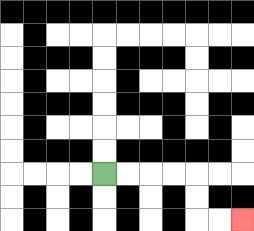{'start': '[4, 7]', 'end': '[10, 9]', 'path_directions': 'R,R,R,R,D,D,R,R', 'path_coordinates': '[[4, 7], [5, 7], [6, 7], [7, 7], [8, 7], [8, 8], [8, 9], [9, 9], [10, 9]]'}